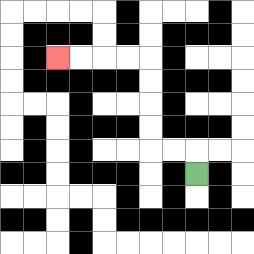{'start': '[8, 7]', 'end': '[2, 2]', 'path_directions': 'U,L,L,U,U,U,U,L,L,L,L', 'path_coordinates': '[[8, 7], [8, 6], [7, 6], [6, 6], [6, 5], [6, 4], [6, 3], [6, 2], [5, 2], [4, 2], [3, 2], [2, 2]]'}